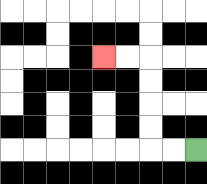{'start': '[8, 6]', 'end': '[4, 2]', 'path_directions': 'L,L,U,U,U,U,L,L', 'path_coordinates': '[[8, 6], [7, 6], [6, 6], [6, 5], [6, 4], [6, 3], [6, 2], [5, 2], [4, 2]]'}